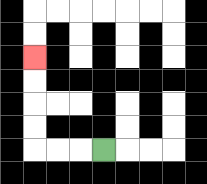{'start': '[4, 6]', 'end': '[1, 2]', 'path_directions': 'L,L,L,U,U,U,U', 'path_coordinates': '[[4, 6], [3, 6], [2, 6], [1, 6], [1, 5], [1, 4], [1, 3], [1, 2]]'}